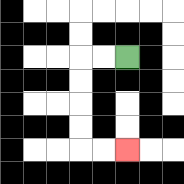{'start': '[5, 2]', 'end': '[5, 6]', 'path_directions': 'L,L,D,D,D,D,R,R', 'path_coordinates': '[[5, 2], [4, 2], [3, 2], [3, 3], [3, 4], [3, 5], [3, 6], [4, 6], [5, 6]]'}